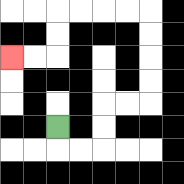{'start': '[2, 5]', 'end': '[0, 2]', 'path_directions': 'D,R,R,U,U,R,R,U,U,U,U,L,L,L,L,D,D,L,L', 'path_coordinates': '[[2, 5], [2, 6], [3, 6], [4, 6], [4, 5], [4, 4], [5, 4], [6, 4], [6, 3], [6, 2], [6, 1], [6, 0], [5, 0], [4, 0], [3, 0], [2, 0], [2, 1], [2, 2], [1, 2], [0, 2]]'}